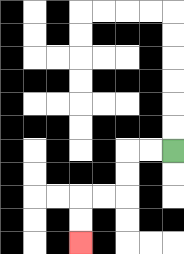{'start': '[7, 6]', 'end': '[3, 10]', 'path_directions': 'L,L,D,D,L,L,D,D', 'path_coordinates': '[[7, 6], [6, 6], [5, 6], [5, 7], [5, 8], [4, 8], [3, 8], [3, 9], [3, 10]]'}